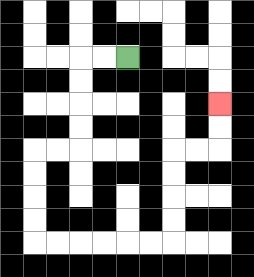{'start': '[5, 2]', 'end': '[9, 4]', 'path_directions': 'L,L,D,D,D,D,L,L,D,D,D,D,R,R,R,R,R,R,U,U,U,U,R,R,U,U', 'path_coordinates': '[[5, 2], [4, 2], [3, 2], [3, 3], [3, 4], [3, 5], [3, 6], [2, 6], [1, 6], [1, 7], [1, 8], [1, 9], [1, 10], [2, 10], [3, 10], [4, 10], [5, 10], [6, 10], [7, 10], [7, 9], [7, 8], [7, 7], [7, 6], [8, 6], [9, 6], [9, 5], [9, 4]]'}